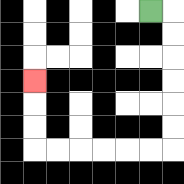{'start': '[6, 0]', 'end': '[1, 3]', 'path_directions': 'R,D,D,D,D,D,D,L,L,L,L,L,L,U,U,U', 'path_coordinates': '[[6, 0], [7, 0], [7, 1], [7, 2], [7, 3], [7, 4], [7, 5], [7, 6], [6, 6], [5, 6], [4, 6], [3, 6], [2, 6], [1, 6], [1, 5], [1, 4], [1, 3]]'}